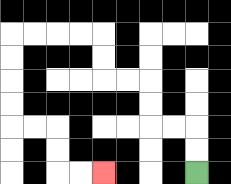{'start': '[8, 7]', 'end': '[4, 7]', 'path_directions': 'U,U,L,L,U,U,L,L,U,U,L,L,L,L,D,D,D,D,R,R,D,D,R,R', 'path_coordinates': '[[8, 7], [8, 6], [8, 5], [7, 5], [6, 5], [6, 4], [6, 3], [5, 3], [4, 3], [4, 2], [4, 1], [3, 1], [2, 1], [1, 1], [0, 1], [0, 2], [0, 3], [0, 4], [0, 5], [1, 5], [2, 5], [2, 6], [2, 7], [3, 7], [4, 7]]'}